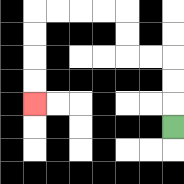{'start': '[7, 5]', 'end': '[1, 4]', 'path_directions': 'U,U,U,L,L,U,U,L,L,L,L,D,D,D,D', 'path_coordinates': '[[7, 5], [7, 4], [7, 3], [7, 2], [6, 2], [5, 2], [5, 1], [5, 0], [4, 0], [3, 0], [2, 0], [1, 0], [1, 1], [1, 2], [1, 3], [1, 4]]'}